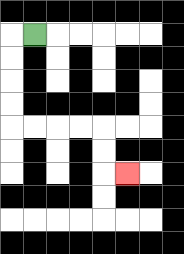{'start': '[1, 1]', 'end': '[5, 7]', 'path_directions': 'L,D,D,D,D,R,R,R,R,D,D,R', 'path_coordinates': '[[1, 1], [0, 1], [0, 2], [0, 3], [0, 4], [0, 5], [1, 5], [2, 5], [3, 5], [4, 5], [4, 6], [4, 7], [5, 7]]'}